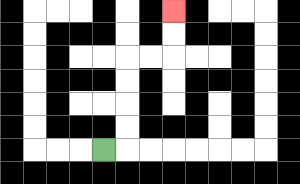{'start': '[4, 6]', 'end': '[7, 0]', 'path_directions': 'R,U,U,U,U,R,R,U,U', 'path_coordinates': '[[4, 6], [5, 6], [5, 5], [5, 4], [5, 3], [5, 2], [6, 2], [7, 2], [7, 1], [7, 0]]'}